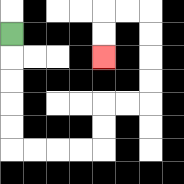{'start': '[0, 1]', 'end': '[4, 2]', 'path_directions': 'D,D,D,D,D,R,R,R,R,U,U,R,R,U,U,U,U,L,L,D,D', 'path_coordinates': '[[0, 1], [0, 2], [0, 3], [0, 4], [0, 5], [0, 6], [1, 6], [2, 6], [3, 6], [4, 6], [4, 5], [4, 4], [5, 4], [6, 4], [6, 3], [6, 2], [6, 1], [6, 0], [5, 0], [4, 0], [4, 1], [4, 2]]'}